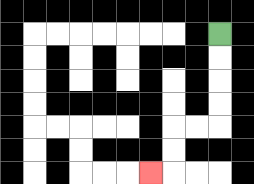{'start': '[9, 1]', 'end': '[6, 7]', 'path_directions': 'D,D,D,D,L,L,D,D,L', 'path_coordinates': '[[9, 1], [9, 2], [9, 3], [9, 4], [9, 5], [8, 5], [7, 5], [7, 6], [7, 7], [6, 7]]'}